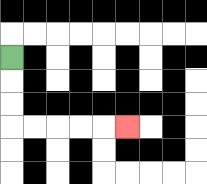{'start': '[0, 2]', 'end': '[5, 5]', 'path_directions': 'D,D,D,R,R,R,R,R', 'path_coordinates': '[[0, 2], [0, 3], [0, 4], [0, 5], [1, 5], [2, 5], [3, 5], [4, 5], [5, 5]]'}